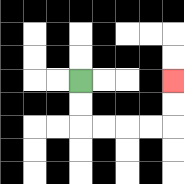{'start': '[3, 3]', 'end': '[7, 3]', 'path_directions': 'D,D,R,R,R,R,U,U', 'path_coordinates': '[[3, 3], [3, 4], [3, 5], [4, 5], [5, 5], [6, 5], [7, 5], [7, 4], [7, 3]]'}